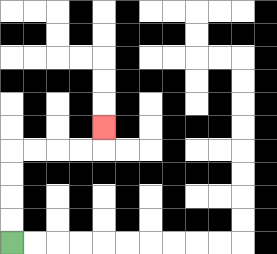{'start': '[0, 10]', 'end': '[4, 5]', 'path_directions': 'U,U,U,U,R,R,R,R,U', 'path_coordinates': '[[0, 10], [0, 9], [0, 8], [0, 7], [0, 6], [1, 6], [2, 6], [3, 6], [4, 6], [4, 5]]'}